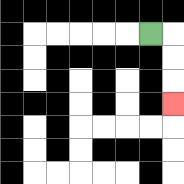{'start': '[6, 1]', 'end': '[7, 4]', 'path_directions': 'R,D,D,D', 'path_coordinates': '[[6, 1], [7, 1], [7, 2], [7, 3], [7, 4]]'}